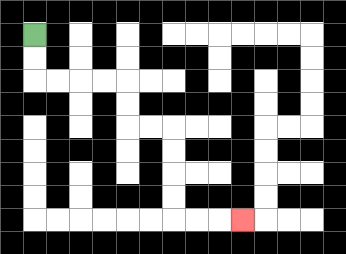{'start': '[1, 1]', 'end': '[10, 9]', 'path_directions': 'D,D,R,R,R,R,D,D,R,R,D,D,D,D,R,R,R', 'path_coordinates': '[[1, 1], [1, 2], [1, 3], [2, 3], [3, 3], [4, 3], [5, 3], [5, 4], [5, 5], [6, 5], [7, 5], [7, 6], [7, 7], [7, 8], [7, 9], [8, 9], [9, 9], [10, 9]]'}